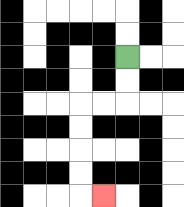{'start': '[5, 2]', 'end': '[4, 8]', 'path_directions': 'D,D,L,L,D,D,D,D,R', 'path_coordinates': '[[5, 2], [5, 3], [5, 4], [4, 4], [3, 4], [3, 5], [3, 6], [3, 7], [3, 8], [4, 8]]'}